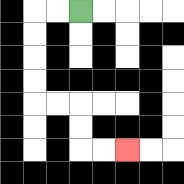{'start': '[3, 0]', 'end': '[5, 6]', 'path_directions': 'L,L,D,D,D,D,R,R,D,D,R,R', 'path_coordinates': '[[3, 0], [2, 0], [1, 0], [1, 1], [1, 2], [1, 3], [1, 4], [2, 4], [3, 4], [3, 5], [3, 6], [4, 6], [5, 6]]'}